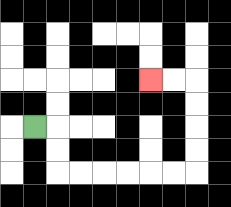{'start': '[1, 5]', 'end': '[6, 3]', 'path_directions': 'R,D,D,R,R,R,R,R,R,U,U,U,U,L,L', 'path_coordinates': '[[1, 5], [2, 5], [2, 6], [2, 7], [3, 7], [4, 7], [5, 7], [6, 7], [7, 7], [8, 7], [8, 6], [8, 5], [8, 4], [8, 3], [7, 3], [6, 3]]'}